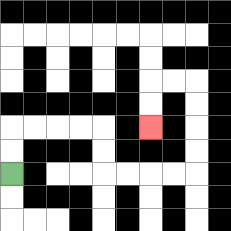{'start': '[0, 7]', 'end': '[6, 5]', 'path_directions': 'U,U,R,R,R,R,D,D,R,R,R,R,U,U,U,U,L,L,D,D', 'path_coordinates': '[[0, 7], [0, 6], [0, 5], [1, 5], [2, 5], [3, 5], [4, 5], [4, 6], [4, 7], [5, 7], [6, 7], [7, 7], [8, 7], [8, 6], [8, 5], [8, 4], [8, 3], [7, 3], [6, 3], [6, 4], [6, 5]]'}